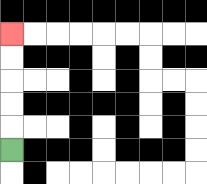{'start': '[0, 6]', 'end': '[0, 1]', 'path_directions': 'U,U,U,U,U', 'path_coordinates': '[[0, 6], [0, 5], [0, 4], [0, 3], [0, 2], [0, 1]]'}